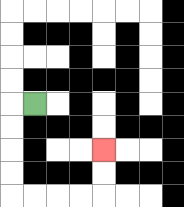{'start': '[1, 4]', 'end': '[4, 6]', 'path_directions': 'L,D,D,D,D,R,R,R,R,U,U', 'path_coordinates': '[[1, 4], [0, 4], [0, 5], [0, 6], [0, 7], [0, 8], [1, 8], [2, 8], [3, 8], [4, 8], [4, 7], [4, 6]]'}